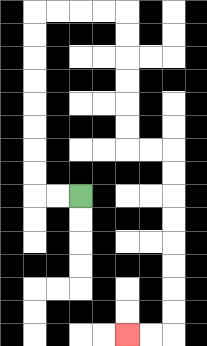{'start': '[3, 8]', 'end': '[5, 14]', 'path_directions': 'L,L,U,U,U,U,U,U,U,U,R,R,R,R,D,D,D,D,D,D,R,R,D,D,D,D,D,D,D,D,L,L', 'path_coordinates': '[[3, 8], [2, 8], [1, 8], [1, 7], [1, 6], [1, 5], [1, 4], [1, 3], [1, 2], [1, 1], [1, 0], [2, 0], [3, 0], [4, 0], [5, 0], [5, 1], [5, 2], [5, 3], [5, 4], [5, 5], [5, 6], [6, 6], [7, 6], [7, 7], [7, 8], [7, 9], [7, 10], [7, 11], [7, 12], [7, 13], [7, 14], [6, 14], [5, 14]]'}